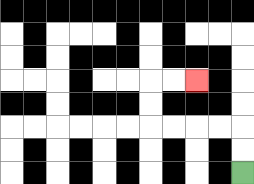{'start': '[10, 7]', 'end': '[8, 3]', 'path_directions': 'U,U,L,L,L,L,U,U,R,R', 'path_coordinates': '[[10, 7], [10, 6], [10, 5], [9, 5], [8, 5], [7, 5], [6, 5], [6, 4], [6, 3], [7, 3], [8, 3]]'}